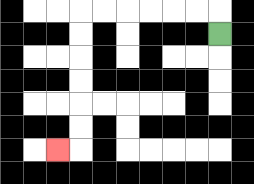{'start': '[9, 1]', 'end': '[2, 6]', 'path_directions': 'U,L,L,L,L,L,L,D,D,D,D,D,D,L', 'path_coordinates': '[[9, 1], [9, 0], [8, 0], [7, 0], [6, 0], [5, 0], [4, 0], [3, 0], [3, 1], [3, 2], [3, 3], [3, 4], [3, 5], [3, 6], [2, 6]]'}